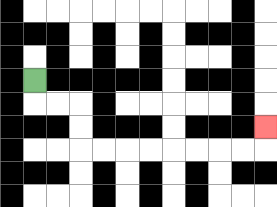{'start': '[1, 3]', 'end': '[11, 5]', 'path_directions': 'D,R,R,D,D,R,R,R,R,R,R,R,R,U', 'path_coordinates': '[[1, 3], [1, 4], [2, 4], [3, 4], [3, 5], [3, 6], [4, 6], [5, 6], [6, 6], [7, 6], [8, 6], [9, 6], [10, 6], [11, 6], [11, 5]]'}